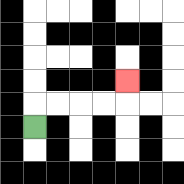{'start': '[1, 5]', 'end': '[5, 3]', 'path_directions': 'U,R,R,R,R,U', 'path_coordinates': '[[1, 5], [1, 4], [2, 4], [3, 4], [4, 4], [5, 4], [5, 3]]'}